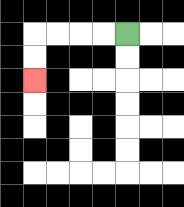{'start': '[5, 1]', 'end': '[1, 3]', 'path_directions': 'L,L,L,L,D,D', 'path_coordinates': '[[5, 1], [4, 1], [3, 1], [2, 1], [1, 1], [1, 2], [1, 3]]'}